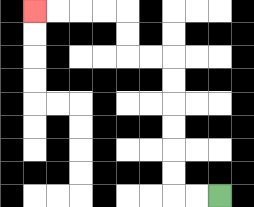{'start': '[9, 8]', 'end': '[1, 0]', 'path_directions': 'L,L,U,U,U,U,U,U,L,L,U,U,L,L,L,L', 'path_coordinates': '[[9, 8], [8, 8], [7, 8], [7, 7], [7, 6], [7, 5], [7, 4], [7, 3], [7, 2], [6, 2], [5, 2], [5, 1], [5, 0], [4, 0], [3, 0], [2, 0], [1, 0]]'}